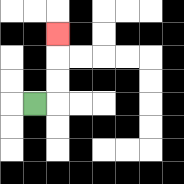{'start': '[1, 4]', 'end': '[2, 1]', 'path_directions': 'R,U,U,U', 'path_coordinates': '[[1, 4], [2, 4], [2, 3], [2, 2], [2, 1]]'}